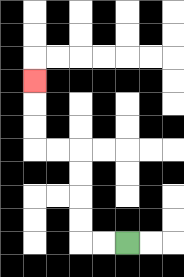{'start': '[5, 10]', 'end': '[1, 3]', 'path_directions': 'L,L,U,U,U,U,L,L,U,U,U', 'path_coordinates': '[[5, 10], [4, 10], [3, 10], [3, 9], [3, 8], [3, 7], [3, 6], [2, 6], [1, 6], [1, 5], [1, 4], [1, 3]]'}